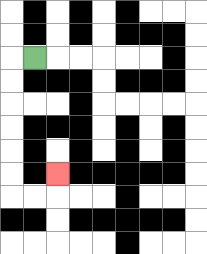{'start': '[1, 2]', 'end': '[2, 7]', 'path_directions': 'L,D,D,D,D,D,D,R,R,U', 'path_coordinates': '[[1, 2], [0, 2], [0, 3], [0, 4], [0, 5], [0, 6], [0, 7], [0, 8], [1, 8], [2, 8], [2, 7]]'}